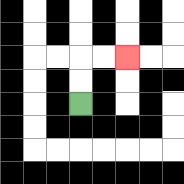{'start': '[3, 4]', 'end': '[5, 2]', 'path_directions': 'U,U,R,R', 'path_coordinates': '[[3, 4], [3, 3], [3, 2], [4, 2], [5, 2]]'}